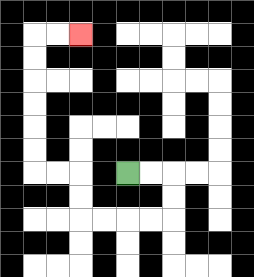{'start': '[5, 7]', 'end': '[3, 1]', 'path_directions': 'R,R,D,D,L,L,L,L,U,U,L,L,U,U,U,U,U,U,R,R', 'path_coordinates': '[[5, 7], [6, 7], [7, 7], [7, 8], [7, 9], [6, 9], [5, 9], [4, 9], [3, 9], [3, 8], [3, 7], [2, 7], [1, 7], [1, 6], [1, 5], [1, 4], [1, 3], [1, 2], [1, 1], [2, 1], [3, 1]]'}